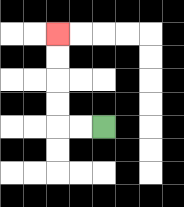{'start': '[4, 5]', 'end': '[2, 1]', 'path_directions': 'L,L,U,U,U,U', 'path_coordinates': '[[4, 5], [3, 5], [2, 5], [2, 4], [2, 3], [2, 2], [2, 1]]'}